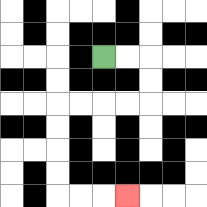{'start': '[4, 2]', 'end': '[5, 8]', 'path_directions': 'R,R,D,D,L,L,L,L,D,D,D,D,R,R,R', 'path_coordinates': '[[4, 2], [5, 2], [6, 2], [6, 3], [6, 4], [5, 4], [4, 4], [3, 4], [2, 4], [2, 5], [2, 6], [2, 7], [2, 8], [3, 8], [4, 8], [5, 8]]'}